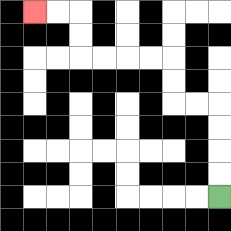{'start': '[9, 8]', 'end': '[1, 0]', 'path_directions': 'U,U,U,U,L,L,U,U,L,L,L,L,U,U,L,L', 'path_coordinates': '[[9, 8], [9, 7], [9, 6], [9, 5], [9, 4], [8, 4], [7, 4], [7, 3], [7, 2], [6, 2], [5, 2], [4, 2], [3, 2], [3, 1], [3, 0], [2, 0], [1, 0]]'}